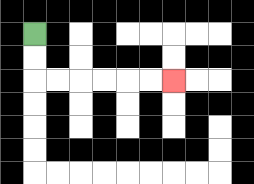{'start': '[1, 1]', 'end': '[7, 3]', 'path_directions': 'D,D,R,R,R,R,R,R', 'path_coordinates': '[[1, 1], [1, 2], [1, 3], [2, 3], [3, 3], [4, 3], [5, 3], [6, 3], [7, 3]]'}